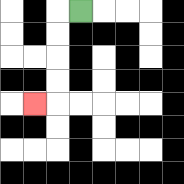{'start': '[3, 0]', 'end': '[1, 4]', 'path_directions': 'L,D,D,D,D,L', 'path_coordinates': '[[3, 0], [2, 0], [2, 1], [2, 2], [2, 3], [2, 4], [1, 4]]'}